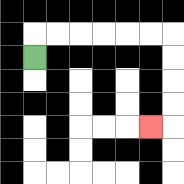{'start': '[1, 2]', 'end': '[6, 5]', 'path_directions': 'U,R,R,R,R,R,R,D,D,D,D,L', 'path_coordinates': '[[1, 2], [1, 1], [2, 1], [3, 1], [4, 1], [5, 1], [6, 1], [7, 1], [7, 2], [7, 3], [7, 4], [7, 5], [6, 5]]'}